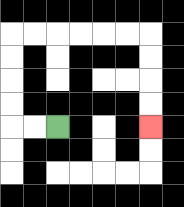{'start': '[2, 5]', 'end': '[6, 5]', 'path_directions': 'L,L,U,U,U,U,R,R,R,R,R,R,D,D,D,D', 'path_coordinates': '[[2, 5], [1, 5], [0, 5], [0, 4], [0, 3], [0, 2], [0, 1], [1, 1], [2, 1], [3, 1], [4, 1], [5, 1], [6, 1], [6, 2], [6, 3], [6, 4], [6, 5]]'}